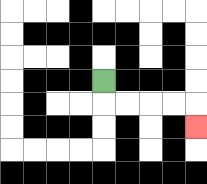{'start': '[4, 3]', 'end': '[8, 5]', 'path_directions': 'D,R,R,R,R,D', 'path_coordinates': '[[4, 3], [4, 4], [5, 4], [6, 4], [7, 4], [8, 4], [8, 5]]'}